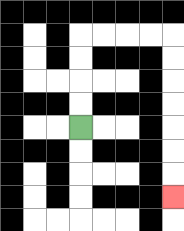{'start': '[3, 5]', 'end': '[7, 8]', 'path_directions': 'U,U,U,U,R,R,R,R,D,D,D,D,D,D,D', 'path_coordinates': '[[3, 5], [3, 4], [3, 3], [3, 2], [3, 1], [4, 1], [5, 1], [6, 1], [7, 1], [7, 2], [7, 3], [7, 4], [7, 5], [7, 6], [7, 7], [7, 8]]'}